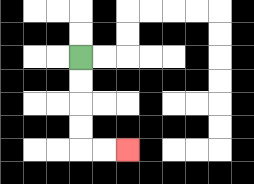{'start': '[3, 2]', 'end': '[5, 6]', 'path_directions': 'D,D,D,D,R,R', 'path_coordinates': '[[3, 2], [3, 3], [3, 4], [3, 5], [3, 6], [4, 6], [5, 6]]'}